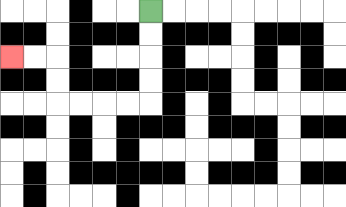{'start': '[6, 0]', 'end': '[0, 2]', 'path_directions': 'D,D,D,D,L,L,L,L,U,U,L,L', 'path_coordinates': '[[6, 0], [6, 1], [6, 2], [6, 3], [6, 4], [5, 4], [4, 4], [3, 4], [2, 4], [2, 3], [2, 2], [1, 2], [0, 2]]'}